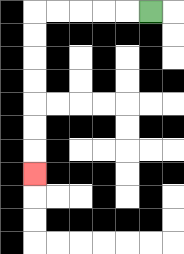{'start': '[6, 0]', 'end': '[1, 7]', 'path_directions': 'L,L,L,L,L,D,D,D,D,D,D,D', 'path_coordinates': '[[6, 0], [5, 0], [4, 0], [3, 0], [2, 0], [1, 0], [1, 1], [1, 2], [1, 3], [1, 4], [1, 5], [1, 6], [1, 7]]'}